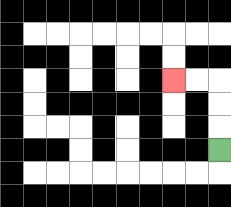{'start': '[9, 6]', 'end': '[7, 3]', 'path_directions': 'U,U,U,L,L', 'path_coordinates': '[[9, 6], [9, 5], [9, 4], [9, 3], [8, 3], [7, 3]]'}